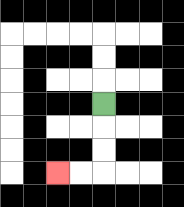{'start': '[4, 4]', 'end': '[2, 7]', 'path_directions': 'D,D,D,L,L', 'path_coordinates': '[[4, 4], [4, 5], [4, 6], [4, 7], [3, 7], [2, 7]]'}